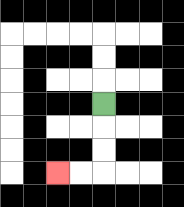{'start': '[4, 4]', 'end': '[2, 7]', 'path_directions': 'D,D,D,L,L', 'path_coordinates': '[[4, 4], [4, 5], [4, 6], [4, 7], [3, 7], [2, 7]]'}